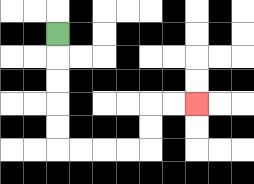{'start': '[2, 1]', 'end': '[8, 4]', 'path_directions': 'D,D,D,D,D,R,R,R,R,U,U,R,R', 'path_coordinates': '[[2, 1], [2, 2], [2, 3], [2, 4], [2, 5], [2, 6], [3, 6], [4, 6], [5, 6], [6, 6], [6, 5], [6, 4], [7, 4], [8, 4]]'}